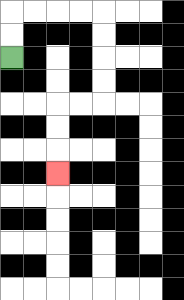{'start': '[0, 2]', 'end': '[2, 7]', 'path_directions': 'U,U,R,R,R,R,D,D,D,D,L,L,D,D,D', 'path_coordinates': '[[0, 2], [0, 1], [0, 0], [1, 0], [2, 0], [3, 0], [4, 0], [4, 1], [4, 2], [4, 3], [4, 4], [3, 4], [2, 4], [2, 5], [2, 6], [2, 7]]'}